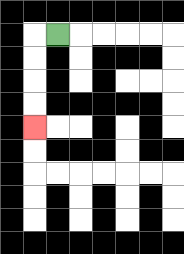{'start': '[2, 1]', 'end': '[1, 5]', 'path_directions': 'L,D,D,D,D', 'path_coordinates': '[[2, 1], [1, 1], [1, 2], [1, 3], [1, 4], [1, 5]]'}